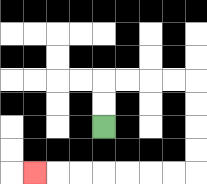{'start': '[4, 5]', 'end': '[1, 7]', 'path_directions': 'U,U,R,R,R,R,D,D,D,D,L,L,L,L,L,L,L', 'path_coordinates': '[[4, 5], [4, 4], [4, 3], [5, 3], [6, 3], [7, 3], [8, 3], [8, 4], [8, 5], [8, 6], [8, 7], [7, 7], [6, 7], [5, 7], [4, 7], [3, 7], [2, 7], [1, 7]]'}